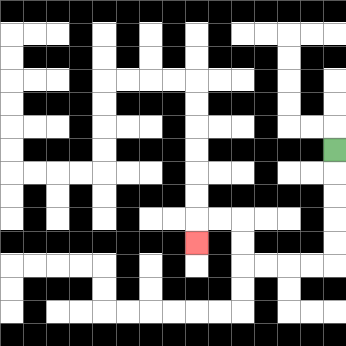{'start': '[14, 6]', 'end': '[8, 10]', 'path_directions': 'D,D,D,D,D,L,L,L,L,U,U,L,L,D', 'path_coordinates': '[[14, 6], [14, 7], [14, 8], [14, 9], [14, 10], [14, 11], [13, 11], [12, 11], [11, 11], [10, 11], [10, 10], [10, 9], [9, 9], [8, 9], [8, 10]]'}